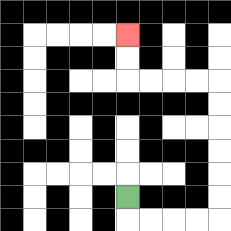{'start': '[5, 8]', 'end': '[5, 1]', 'path_directions': 'D,R,R,R,R,U,U,U,U,U,U,L,L,L,L,U,U', 'path_coordinates': '[[5, 8], [5, 9], [6, 9], [7, 9], [8, 9], [9, 9], [9, 8], [9, 7], [9, 6], [9, 5], [9, 4], [9, 3], [8, 3], [7, 3], [6, 3], [5, 3], [5, 2], [5, 1]]'}